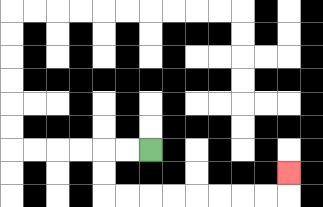{'start': '[6, 6]', 'end': '[12, 7]', 'path_directions': 'L,L,D,D,R,R,R,R,R,R,R,R,U', 'path_coordinates': '[[6, 6], [5, 6], [4, 6], [4, 7], [4, 8], [5, 8], [6, 8], [7, 8], [8, 8], [9, 8], [10, 8], [11, 8], [12, 8], [12, 7]]'}